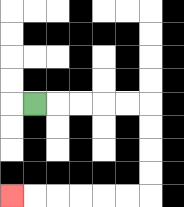{'start': '[1, 4]', 'end': '[0, 8]', 'path_directions': 'R,R,R,R,R,D,D,D,D,L,L,L,L,L,L', 'path_coordinates': '[[1, 4], [2, 4], [3, 4], [4, 4], [5, 4], [6, 4], [6, 5], [6, 6], [6, 7], [6, 8], [5, 8], [4, 8], [3, 8], [2, 8], [1, 8], [0, 8]]'}